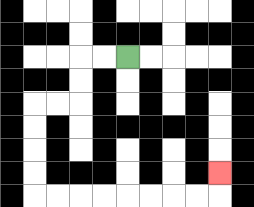{'start': '[5, 2]', 'end': '[9, 7]', 'path_directions': 'L,L,D,D,L,L,D,D,D,D,R,R,R,R,R,R,R,R,U', 'path_coordinates': '[[5, 2], [4, 2], [3, 2], [3, 3], [3, 4], [2, 4], [1, 4], [1, 5], [1, 6], [1, 7], [1, 8], [2, 8], [3, 8], [4, 8], [5, 8], [6, 8], [7, 8], [8, 8], [9, 8], [9, 7]]'}